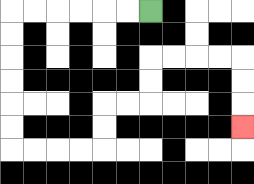{'start': '[6, 0]', 'end': '[10, 5]', 'path_directions': 'L,L,L,L,L,L,D,D,D,D,D,D,R,R,R,R,U,U,R,R,U,U,R,R,R,R,D,D,D', 'path_coordinates': '[[6, 0], [5, 0], [4, 0], [3, 0], [2, 0], [1, 0], [0, 0], [0, 1], [0, 2], [0, 3], [0, 4], [0, 5], [0, 6], [1, 6], [2, 6], [3, 6], [4, 6], [4, 5], [4, 4], [5, 4], [6, 4], [6, 3], [6, 2], [7, 2], [8, 2], [9, 2], [10, 2], [10, 3], [10, 4], [10, 5]]'}